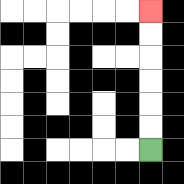{'start': '[6, 6]', 'end': '[6, 0]', 'path_directions': 'U,U,U,U,U,U', 'path_coordinates': '[[6, 6], [6, 5], [6, 4], [6, 3], [6, 2], [6, 1], [6, 0]]'}